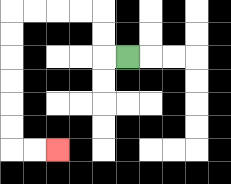{'start': '[5, 2]', 'end': '[2, 6]', 'path_directions': 'L,U,U,L,L,L,L,D,D,D,D,D,D,R,R', 'path_coordinates': '[[5, 2], [4, 2], [4, 1], [4, 0], [3, 0], [2, 0], [1, 0], [0, 0], [0, 1], [0, 2], [0, 3], [0, 4], [0, 5], [0, 6], [1, 6], [2, 6]]'}